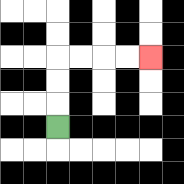{'start': '[2, 5]', 'end': '[6, 2]', 'path_directions': 'U,U,U,R,R,R,R', 'path_coordinates': '[[2, 5], [2, 4], [2, 3], [2, 2], [3, 2], [4, 2], [5, 2], [6, 2]]'}